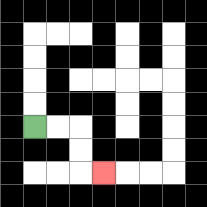{'start': '[1, 5]', 'end': '[4, 7]', 'path_directions': 'R,R,D,D,R', 'path_coordinates': '[[1, 5], [2, 5], [3, 5], [3, 6], [3, 7], [4, 7]]'}